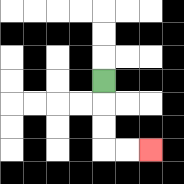{'start': '[4, 3]', 'end': '[6, 6]', 'path_directions': 'D,D,D,R,R', 'path_coordinates': '[[4, 3], [4, 4], [4, 5], [4, 6], [5, 6], [6, 6]]'}